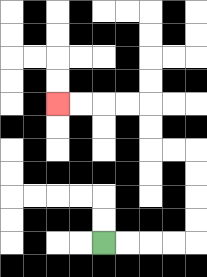{'start': '[4, 10]', 'end': '[2, 4]', 'path_directions': 'R,R,R,R,U,U,U,U,L,L,U,U,L,L,L,L', 'path_coordinates': '[[4, 10], [5, 10], [6, 10], [7, 10], [8, 10], [8, 9], [8, 8], [8, 7], [8, 6], [7, 6], [6, 6], [6, 5], [6, 4], [5, 4], [4, 4], [3, 4], [2, 4]]'}